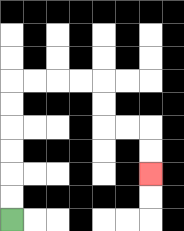{'start': '[0, 9]', 'end': '[6, 7]', 'path_directions': 'U,U,U,U,U,U,R,R,R,R,D,D,R,R,D,D', 'path_coordinates': '[[0, 9], [0, 8], [0, 7], [0, 6], [0, 5], [0, 4], [0, 3], [1, 3], [2, 3], [3, 3], [4, 3], [4, 4], [4, 5], [5, 5], [6, 5], [6, 6], [6, 7]]'}